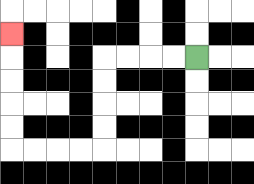{'start': '[8, 2]', 'end': '[0, 1]', 'path_directions': 'L,L,L,L,D,D,D,D,L,L,L,L,U,U,U,U,U', 'path_coordinates': '[[8, 2], [7, 2], [6, 2], [5, 2], [4, 2], [4, 3], [4, 4], [4, 5], [4, 6], [3, 6], [2, 6], [1, 6], [0, 6], [0, 5], [0, 4], [0, 3], [0, 2], [0, 1]]'}